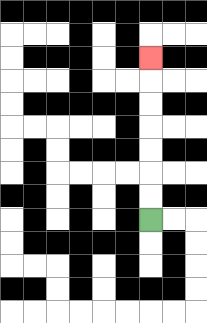{'start': '[6, 9]', 'end': '[6, 2]', 'path_directions': 'U,U,U,U,U,U,U', 'path_coordinates': '[[6, 9], [6, 8], [6, 7], [6, 6], [6, 5], [6, 4], [6, 3], [6, 2]]'}